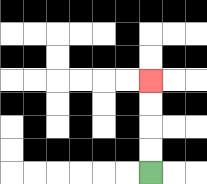{'start': '[6, 7]', 'end': '[6, 3]', 'path_directions': 'U,U,U,U', 'path_coordinates': '[[6, 7], [6, 6], [6, 5], [6, 4], [6, 3]]'}